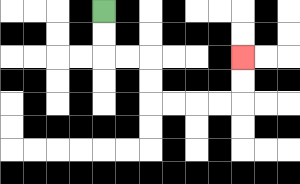{'start': '[4, 0]', 'end': '[10, 2]', 'path_directions': 'D,D,R,R,D,D,R,R,R,R,U,U', 'path_coordinates': '[[4, 0], [4, 1], [4, 2], [5, 2], [6, 2], [6, 3], [6, 4], [7, 4], [8, 4], [9, 4], [10, 4], [10, 3], [10, 2]]'}